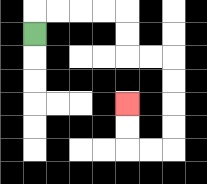{'start': '[1, 1]', 'end': '[5, 4]', 'path_directions': 'U,R,R,R,R,D,D,R,R,D,D,D,D,L,L,U,U', 'path_coordinates': '[[1, 1], [1, 0], [2, 0], [3, 0], [4, 0], [5, 0], [5, 1], [5, 2], [6, 2], [7, 2], [7, 3], [7, 4], [7, 5], [7, 6], [6, 6], [5, 6], [5, 5], [5, 4]]'}